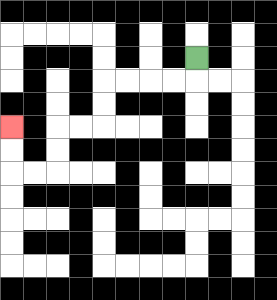{'start': '[8, 2]', 'end': '[0, 5]', 'path_directions': 'D,L,L,L,L,D,D,L,L,D,D,L,L,U,U', 'path_coordinates': '[[8, 2], [8, 3], [7, 3], [6, 3], [5, 3], [4, 3], [4, 4], [4, 5], [3, 5], [2, 5], [2, 6], [2, 7], [1, 7], [0, 7], [0, 6], [0, 5]]'}